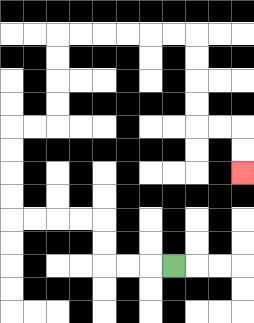{'start': '[7, 11]', 'end': '[10, 7]', 'path_directions': 'L,L,L,U,U,L,L,L,L,U,U,U,U,R,R,U,U,U,U,R,R,R,R,R,R,D,D,D,D,R,R,D,D', 'path_coordinates': '[[7, 11], [6, 11], [5, 11], [4, 11], [4, 10], [4, 9], [3, 9], [2, 9], [1, 9], [0, 9], [0, 8], [0, 7], [0, 6], [0, 5], [1, 5], [2, 5], [2, 4], [2, 3], [2, 2], [2, 1], [3, 1], [4, 1], [5, 1], [6, 1], [7, 1], [8, 1], [8, 2], [8, 3], [8, 4], [8, 5], [9, 5], [10, 5], [10, 6], [10, 7]]'}